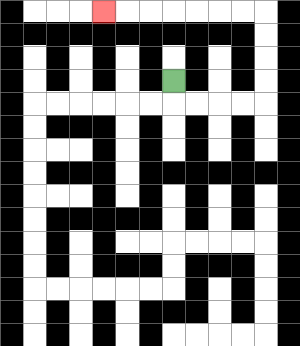{'start': '[7, 3]', 'end': '[4, 0]', 'path_directions': 'D,R,R,R,R,U,U,U,U,L,L,L,L,L,L,L', 'path_coordinates': '[[7, 3], [7, 4], [8, 4], [9, 4], [10, 4], [11, 4], [11, 3], [11, 2], [11, 1], [11, 0], [10, 0], [9, 0], [8, 0], [7, 0], [6, 0], [5, 0], [4, 0]]'}